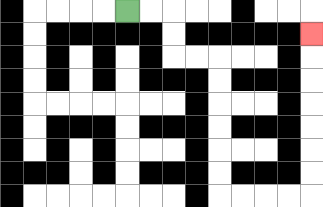{'start': '[5, 0]', 'end': '[13, 1]', 'path_directions': 'R,R,D,D,R,R,D,D,D,D,D,D,R,R,R,R,U,U,U,U,U,U,U', 'path_coordinates': '[[5, 0], [6, 0], [7, 0], [7, 1], [7, 2], [8, 2], [9, 2], [9, 3], [9, 4], [9, 5], [9, 6], [9, 7], [9, 8], [10, 8], [11, 8], [12, 8], [13, 8], [13, 7], [13, 6], [13, 5], [13, 4], [13, 3], [13, 2], [13, 1]]'}